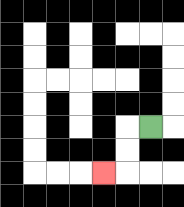{'start': '[6, 5]', 'end': '[4, 7]', 'path_directions': 'L,D,D,L', 'path_coordinates': '[[6, 5], [5, 5], [5, 6], [5, 7], [4, 7]]'}